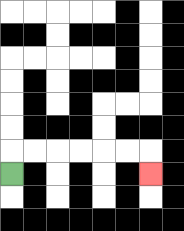{'start': '[0, 7]', 'end': '[6, 7]', 'path_directions': 'U,R,R,R,R,R,R,D', 'path_coordinates': '[[0, 7], [0, 6], [1, 6], [2, 6], [3, 6], [4, 6], [5, 6], [6, 6], [6, 7]]'}